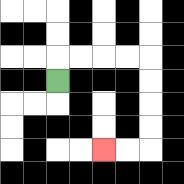{'start': '[2, 3]', 'end': '[4, 6]', 'path_directions': 'U,R,R,R,R,D,D,D,D,L,L', 'path_coordinates': '[[2, 3], [2, 2], [3, 2], [4, 2], [5, 2], [6, 2], [6, 3], [6, 4], [6, 5], [6, 6], [5, 6], [4, 6]]'}